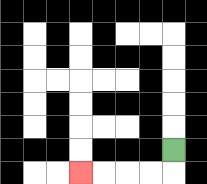{'start': '[7, 6]', 'end': '[3, 7]', 'path_directions': 'D,L,L,L,L', 'path_coordinates': '[[7, 6], [7, 7], [6, 7], [5, 7], [4, 7], [3, 7]]'}